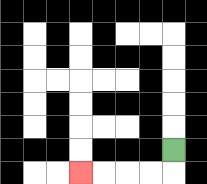{'start': '[7, 6]', 'end': '[3, 7]', 'path_directions': 'D,L,L,L,L', 'path_coordinates': '[[7, 6], [7, 7], [6, 7], [5, 7], [4, 7], [3, 7]]'}